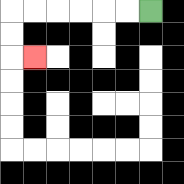{'start': '[6, 0]', 'end': '[1, 2]', 'path_directions': 'L,L,L,L,L,L,D,D,R', 'path_coordinates': '[[6, 0], [5, 0], [4, 0], [3, 0], [2, 0], [1, 0], [0, 0], [0, 1], [0, 2], [1, 2]]'}